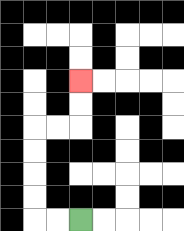{'start': '[3, 9]', 'end': '[3, 3]', 'path_directions': 'L,L,U,U,U,U,R,R,U,U', 'path_coordinates': '[[3, 9], [2, 9], [1, 9], [1, 8], [1, 7], [1, 6], [1, 5], [2, 5], [3, 5], [3, 4], [3, 3]]'}